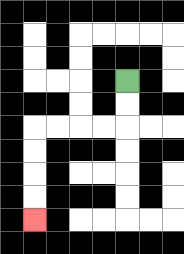{'start': '[5, 3]', 'end': '[1, 9]', 'path_directions': 'D,D,L,L,L,L,D,D,D,D', 'path_coordinates': '[[5, 3], [5, 4], [5, 5], [4, 5], [3, 5], [2, 5], [1, 5], [1, 6], [1, 7], [1, 8], [1, 9]]'}